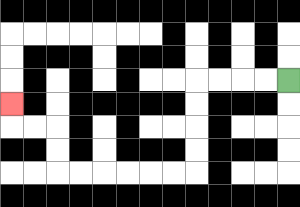{'start': '[12, 3]', 'end': '[0, 4]', 'path_directions': 'L,L,L,L,D,D,D,D,L,L,L,L,L,L,U,U,L,L,U', 'path_coordinates': '[[12, 3], [11, 3], [10, 3], [9, 3], [8, 3], [8, 4], [8, 5], [8, 6], [8, 7], [7, 7], [6, 7], [5, 7], [4, 7], [3, 7], [2, 7], [2, 6], [2, 5], [1, 5], [0, 5], [0, 4]]'}